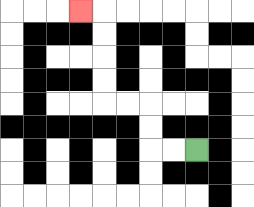{'start': '[8, 6]', 'end': '[3, 0]', 'path_directions': 'L,L,U,U,L,L,U,U,U,U,L', 'path_coordinates': '[[8, 6], [7, 6], [6, 6], [6, 5], [6, 4], [5, 4], [4, 4], [4, 3], [4, 2], [4, 1], [4, 0], [3, 0]]'}